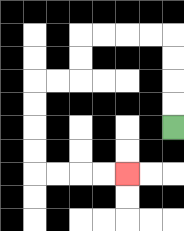{'start': '[7, 5]', 'end': '[5, 7]', 'path_directions': 'U,U,U,U,L,L,L,L,D,D,L,L,D,D,D,D,R,R,R,R', 'path_coordinates': '[[7, 5], [7, 4], [7, 3], [7, 2], [7, 1], [6, 1], [5, 1], [4, 1], [3, 1], [3, 2], [3, 3], [2, 3], [1, 3], [1, 4], [1, 5], [1, 6], [1, 7], [2, 7], [3, 7], [4, 7], [5, 7]]'}